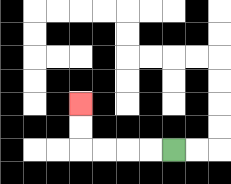{'start': '[7, 6]', 'end': '[3, 4]', 'path_directions': 'L,L,L,L,U,U', 'path_coordinates': '[[7, 6], [6, 6], [5, 6], [4, 6], [3, 6], [3, 5], [3, 4]]'}